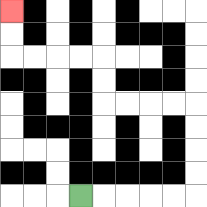{'start': '[3, 8]', 'end': '[0, 0]', 'path_directions': 'R,R,R,R,R,U,U,U,U,L,L,L,L,U,U,L,L,L,L,U,U', 'path_coordinates': '[[3, 8], [4, 8], [5, 8], [6, 8], [7, 8], [8, 8], [8, 7], [8, 6], [8, 5], [8, 4], [7, 4], [6, 4], [5, 4], [4, 4], [4, 3], [4, 2], [3, 2], [2, 2], [1, 2], [0, 2], [0, 1], [0, 0]]'}